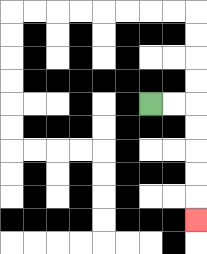{'start': '[6, 4]', 'end': '[8, 9]', 'path_directions': 'R,R,D,D,D,D,D', 'path_coordinates': '[[6, 4], [7, 4], [8, 4], [8, 5], [8, 6], [8, 7], [8, 8], [8, 9]]'}